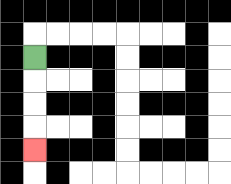{'start': '[1, 2]', 'end': '[1, 6]', 'path_directions': 'D,D,D,D', 'path_coordinates': '[[1, 2], [1, 3], [1, 4], [1, 5], [1, 6]]'}